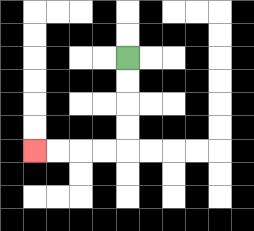{'start': '[5, 2]', 'end': '[1, 6]', 'path_directions': 'D,D,D,D,L,L,L,L', 'path_coordinates': '[[5, 2], [5, 3], [5, 4], [5, 5], [5, 6], [4, 6], [3, 6], [2, 6], [1, 6]]'}